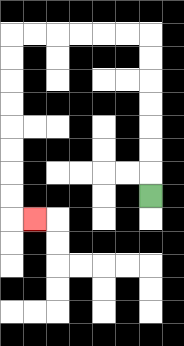{'start': '[6, 8]', 'end': '[1, 9]', 'path_directions': 'U,U,U,U,U,U,U,L,L,L,L,L,L,D,D,D,D,D,D,D,D,R', 'path_coordinates': '[[6, 8], [6, 7], [6, 6], [6, 5], [6, 4], [6, 3], [6, 2], [6, 1], [5, 1], [4, 1], [3, 1], [2, 1], [1, 1], [0, 1], [0, 2], [0, 3], [0, 4], [0, 5], [0, 6], [0, 7], [0, 8], [0, 9], [1, 9]]'}